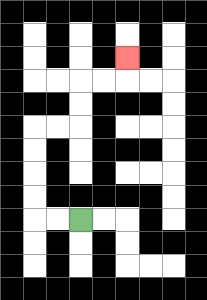{'start': '[3, 9]', 'end': '[5, 2]', 'path_directions': 'L,L,U,U,U,U,R,R,U,U,R,R,U', 'path_coordinates': '[[3, 9], [2, 9], [1, 9], [1, 8], [1, 7], [1, 6], [1, 5], [2, 5], [3, 5], [3, 4], [3, 3], [4, 3], [5, 3], [5, 2]]'}